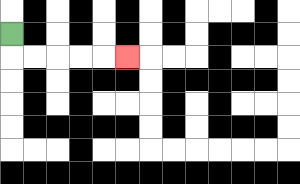{'start': '[0, 1]', 'end': '[5, 2]', 'path_directions': 'D,R,R,R,R,R', 'path_coordinates': '[[0, 1], [0, 2], [1, 2], [2, 2], [3, 2], [4, 2], [5, 2]]'}